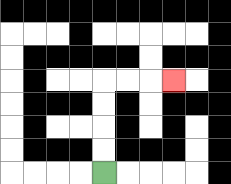{'start': '[4, 7]', 'end': '[7, 3]', 'path_directions': 'U,U,U,U,R,R,R', 'path_coordinates': '[[4, 7], [4, 6], [4, 5], [4, 4], [4, 3], [5, 3], [6, 3], [7, 3]]'}